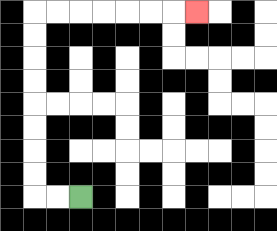{'start': '[3, 8]', 'end': '[8, 0]', 'path_directions': 'L,L,U,U,U,U,U,U,U,U,R,R,R,R,R,R,R', 'path_coordinates': '[[3, 8], [2, 8], [1, 8], [1, 7], [1, 6], [1, 5], [1, 4], [1, 3], [1, 2], [1, 1], [1, 0], [2, 0], [3, 0], [4, 0], [5, 0], [6, 0], [7, 0], [8, 0]]'}